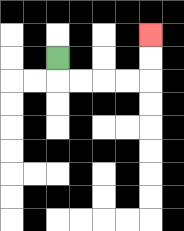{'start': '[2, 2]', 'end': '[6, 1]', 'path_directions': 'D,R,R,R,R,U,U', 'path_coordinates': '[[2, 2], [2, 3], [3, 3], [4, 3], [5, 3], [6, 3], [6, 2], [6, 1]]'}